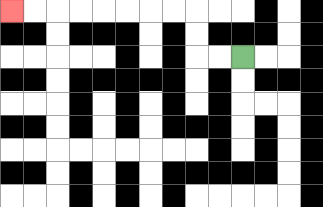{'start': '[10, 2]', 'end': '[0, 0]', 'path_directions': 'L,L,U,U,L,L,L,L,L,L,L,L', 'path_coordinates': '[[10, 2], [9, 2], [8, 2], [8, 1], [8, 0], [7, 0], [6, 0], [5, 0], [4, 0], [3, 0], [2, 0], [1, 0], [0, 0]]'}